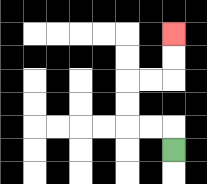{'start': '[7, 6]', 'end': '[7, 1]', 'path_directions': 'U,L,L,U,U,R,R,U,U', 'path_coordinates': '[[7, 6], [7, 5], [6, 5], [5, 5], [5, 4], [5, 3], [6, 3], [7, 3], [7, 2], [7, 1]]'}